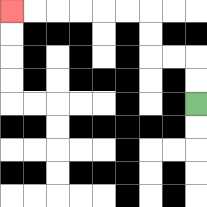{'start': '[8, 4]', 'end': '[0, 0]', 'path_directions': 'U,U,L,L,U,U,L,L,L,L,L,L', 'path_coordinates': '[[8, 4], [8, 3], [8, 2], [7, 2], [6, 2], [6, 1], [6, 0], [5, 0], [4, 0], [3, 0], [2, 0], [1, 0], [0, 0]]'}